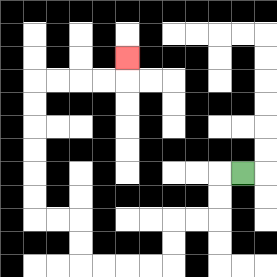{'start': '[10, 7]', 'end': '[5, 2]', 'path_directions': 'L,D,D,L,L,D,D,L,L,L,L,U,U,L,L,U,U,U,U,U,U,R,R,R,R,U', 'path_coordinates': '[[10, 7], [9, 7], [9, 8], [9, 9], [8, 9], [7, 9], [7, 10], [7, 11], [6, 11], [5, 11], [4, 11], [3, 11], [3, 10], [3, 9], [2, 9], [1, 9], [1, 8], [1, 7], [1, 6], [1, 5], [1, 4], [1, 3], [2, 3], [3, 3], [4, 3], [5, 3], [5, 2]]'}